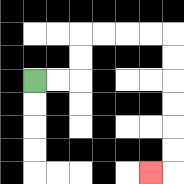{'start': '[1, 3]', 'end': '[6, 7]', 'path_directions': 'R,R,U,U,R,R,R,R,D,D,D,D,D,D,L', 'path_coordinates': '[[1, 3], [2, 3], [3, 3], [3, 2], [3, 1], [4, 1], [5, 1], [6, 1], [7, 1], [7, 2], [7, 3], [7, 4], [7, 5], [7, 6], [7, 7], [6, 7]]'}